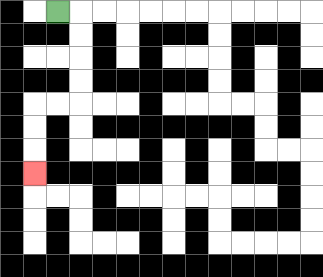{'start': '[2, 0]', 'end': '[1, 7]', 'path_directions': 'R,D,D,D,D,L,L,D,D,D', 'path_coordinates': '[[2, 0], [3, 0], [3, 1], [3, 2], [3, 3], [3, 4], [2, 4], [1, 4], [1, 5], [1, 6], [1, 7]]'}